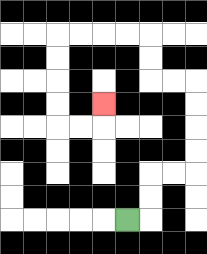{'start': '[5, 9]', 'end': '[4, 4]', 'path_directions': 'R,U,U,R,R,U,U,U,U,L,L,U,U,L,L,L,L,D,D,D,D,R,R,U', 'path_coordinates': '[[5, 9], [6, 9], [6, 8], [6, 7], [7, 7], [8, 7], [8, 6], [8, 5], [8, 4], [8, 3], [7, 3], [6, 3], [6, 2], [6, 1], [5, 1], [4, 1], [3, 1], [2, 1], [2, 2], [2, 3], [2, 4], [2, 5], [3, 5], [4, 5], [4, 4]]'}